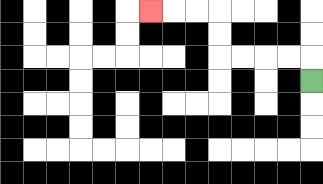{'start': '[13, 3]', 'end': '[6, 0]', 'path_directions': 'U,L,L,L,L,U,U,L,L,L', 'path_coordinates': '[[13, 3], [13, 2], [12, 2], [11, 2], [10, 2], [9, 2], [9, 1], [9, 0], [8, 0], [7, 0], [6, 0]]'}